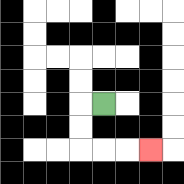{'start': '[4, 4]', 'end': '[6, 6]', 'path_directions': 'L,D,D,R,R,R', 'path_coordinates': '[[4, 4], [3, 4], [3, 5], [3, 6], [4, 6], [5, 6], [6, 6]]'}